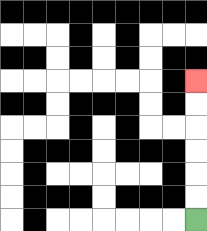{'start': '[8, 9]', 'end': '[8, 3]', 'path_directions': 'U,U,U,U,U,U', 'path_coordinates': '[[8, 9], [8, 8], [8, 7], [8, 6], [8, 5], [8, 4], [8, 3]]'}